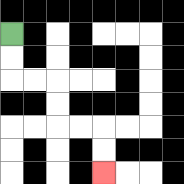{'start': '[0, 1]', 'end': '[4, 7]', 'path_directions': 'D,D,R,R,D,D,R,R,D,D', 'path_coordinates': '[[0, 1], [0, 2], [0, 3], [1, 3], [2, 3], [2, 4], [2, 5], [3, 5], [4, 5], [4, 6], [4, 7]]'}